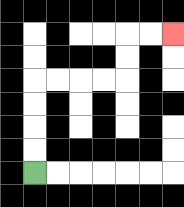{'start': '[1, 7]', 'end': '[7, 1]', 'path_directions': 'U,U,U,U,R,R,R,R,U,U,R,R', 'path_coordinates': '[[1, 7], [1, 6], [1, 5], [1, 4], [1, 3], [2, 3], [3, 3], [4, 3], [5, 3], [5, 2], [5, 1], [6, 1], [7, 1]]'}